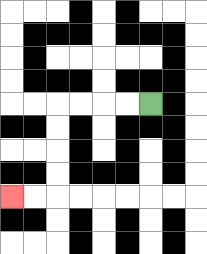{'start': '[6, 4]', 'end': '[0, 8]', 'path_directions': 'L,L,L,L,D,D,D,D,L,L', 'path_coordinates': '[[6, 4], [5, 4], [4, 4], [3, 4], [2, 4], [2, 5], [2, 6], [2, 7], [2, 8], [1, 8], [0, 8]]'}